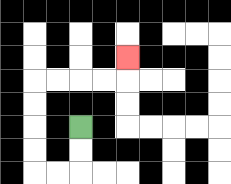{'start': '[3, 5]', 'end': '[5, 2]', 'path_directions': 'D,D,L,L,U,U,U,U,R,R,R,R,U', 'path_coordinates': '[[3, 5], [3, 6], [3, 7], [2, 7], [1, 7], [1, 6], [1, 5], [1, 4], [1, 3], [2, 3], [3, 3], [4, 3], [5, 3], [5, 2]]'}